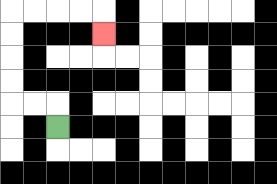{'start': '[2, 5]', 'end': '[4, 1]', 'path_directions': 'U,L,L,U,U,U,U,R,R,R,R,D', 'path_coordinates': '[[2, 5], [2, 4], [1, 4], [0, 4], [0, 3], [0, 2], [0, 1], [0, 0], [1, 0], [2, 0], [3, 0], [4, 0], [4, 1]]'}